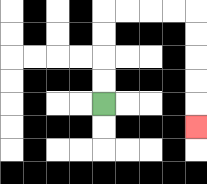{'start': '[4, 4]', 'end': '[8, 5]', 'path_directions': 'U,U,U,U,R,R,R,R,D,D,D,D,D', 'path_coordinates': '[[4, 4], [4, 3], [4, 2], [4, 1], [4, 0], [5, 0], [6, 0], [7, 0], [8, 0], [8, 1], [8, 2], [8, 3], [8, 4], [8, 5]]'}